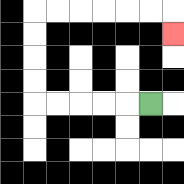{'start': '[6, 4]', 'end': '[7, 1]', 'path_directions': 'L,L,L,L,L,U,U,U,U,R,R,R,R,R,R,D', 'path_coordinates': '[[6, 4], [5, 4], [4, 4], [3, 4], [2, 4], [1, 4], [1, 3], [1, 2], [1, 1], [1, 0], [2, 0], [3, 0], [4, 0], [5, 0], [6, 0], [7, 0], [7, 1]]'}